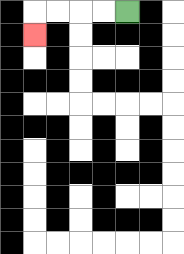{'start': '[5, 0]', 'end': '[1, 1]', 'path_directions': 'L,L,L,L,D', 'path_coordinates': '[[5, 0], [4, 0], [3, 0], [2, 0], [1, 0], [1, 1]]'}